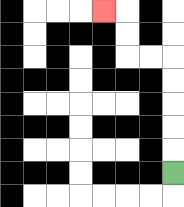{'start': '[7, 7]', 'end': '[4, 0]', 'path_directions': 'U,U,U,U,U,L,L,U,U,L', 'path_coordinates': '[[7, 7], [7, 6], [7, 5], [7, 4], [7, 3], [7, 2], [6, 2], [5, 2], [5, 1], [5, 0], [4, 0]]'}